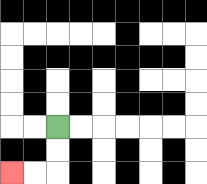{'start': '[2, 5]', 'end': '[0, 7]', 'path_directions': 'D,D,L,L', 'path_coordinates': '[[2, 5], [2, 6], [2, 7], [1, 7], [0, 7]]'}